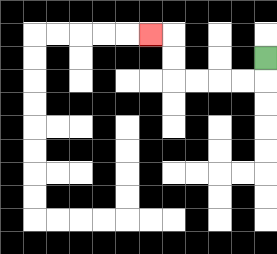{'start': '[11, 2]', 'end': '[6, 1]', 'path_directions': 'D,L,L,L,L,U,U,L', 'path_coordinates': '[[11, 2], [11, 3], [10, 3], [9, 3], [8, 3], [7, 3], [7, 2], [7, 1], [6, 1]]'}